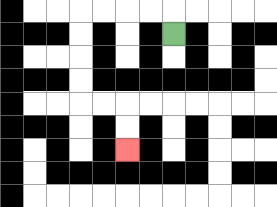{'start': '[7, 1]', 'end': '[5, 6]', 'path_directions': 'U,L,L,L,L,D,D,D,D,R,R,D,D', 'path_coordinates': '[[7, 1], [7, 0], [6, 0], [5, 0], [4, 0], [3, 0], [3, 1], [3, 2], [3, 3], [3, 4], [4, 4], [5, 4], [5, 5], [5, 6]]'}